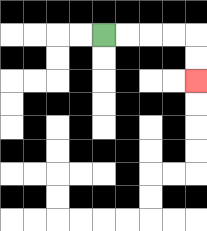{'start': '[4, 1]', 'end': '[8, 3]', 'path_directions': 'R,R,R,R,D,D', 'path_coordinates': '[[4, 1], [5, 1], [6, 1], [7, 1], [8, 1], [8, 2], [8, 3]]'}